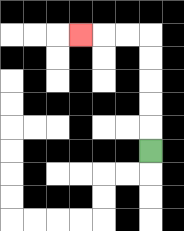{'start': '[6, 6]', 'end': '[3, 1]', 'path_directions': 'U,U,U,U,U,L,L,L', 'path_coordinates': '[[6, 6], [6, 5], [6, 4], [6, 3], [6, 2], [6, 1], [5, 1], [4, 1], [3, 1]]'}